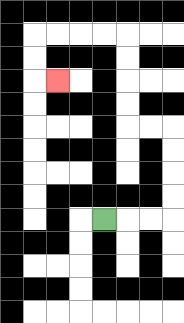{'start': '[4, 9]', 'end': '[2, 3]', 'path_directions': 'R,R,R,U,U,U,U,L,L,U,U,U,U,L,L,L,L,D,D,R', 'path_coordinates': '[[4, 9], [5, 9], [6, 9], [7, 9], [7, 8], [7, 7], [7, 6], [7, 5], [6, 5], [5, 5], [5, 4], [5, 3], [5, 2], [5, 1], [4, 1], [3, 1], [2, 1], [1, 1], [1, 2], [1, 3], [2, 3]]'}